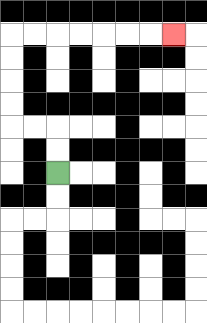{'start': '[2, 7]', 'end': '[7, 1]', 'path_directions': 'U,U,L,L,U,U,U,U,R,R,R,R,R,R,R', 'path_coordinates': '[[2, 7], [2, 6], [2, 5], [1, 5], [0, 5], [0, 4], [0, 3], [0, 2], [0, 1], [1, 1], [2, 1], [3, 1], [4, 1], [5, 1], [6, 1], [7, 1]]'}